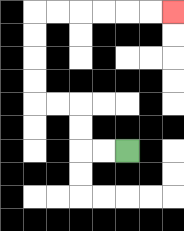{'start': '[5, 6]', 'end': '[7, 0]', 'path_directions': 'L,L,U,U,L,L,U,U,U,U,R,R,R,R,R,R', 'path_coordinates': '[[5, 6], [4, 6], [3, 6], [3, 5], [3, 4], [2, 4], [1, 4], [1, 3], [1, 2], [1, 1], [1, 0], [2, 0], [3, 0], [4, 0], [5, 0], [6, 0], [7, 0]]'}